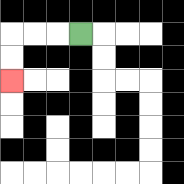{'start': '[3, 1]', 'end': '[0, 3]', 'path_directions': 'L,L,L,D,D', 'path_coordinates': '[[3, 1], [2, 1], [1, 1], [0, 1], [0, 2], [0, 3]]'}